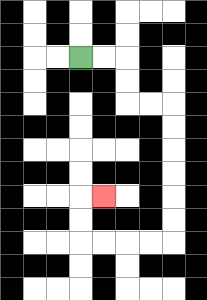{'start': '[3, 2]', 'end': '[4, 8]', 'path_directions': 'R,R,D,D,R,R,D,D,D,D,D,D,L,L,L,L,U,U,R', 'path_coordinates': '[[3, 2], [4, 2], [5, 2], [5, 3], [5, 4], [6, 4], [7, 4], [7, 5], [7, 6], [7, 7], [7, 8], [7, 9], [7, 10], [6, 10], [5, 10], [4, 10], [3, 10], [3, 9], [3, 8], [4, 8]]'}